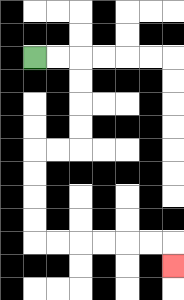{'start': '[1, 2]', 'end': '[7, 11]', 'path_directions': 'R,R,D,D,D,D,L,L,D,D,D,D,R,R,R,R,R,R,D', 'path_coordinates': '[[1, 2], [2, 2], [3, 2], [3, 3], [3, 4], [3, 5], [3, 6], [2, 6], [1, 6], [1, 7], [1, 8], [1, 9], [1, 10], [2, 10], [3, 10], [4, 10], [5, 10], [6, 10], [7, 10], [7, 11]]'}